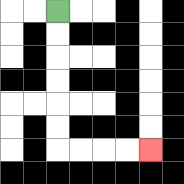{'start': '[2, 0]', 'end': '[6, 6]', 'path_directions': 'D,D,D,D,D,D,R,R,R,R', 'path_coordinates': '[[2, 0], [2, 1], [2, 2], [2, 3], [2, 4], [2, 5], [2, 6], [3, 6], [4, 6], [5, 6], [6, 6]]'}